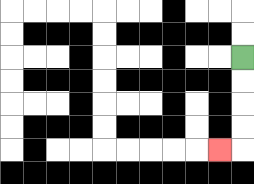{'start': '[10, 2]', 'end': '[9, 6]', 'path_directions': 'D,D,D,D,L', 'path_coordinates': '[[10, 2], [10, 3], [10, 4], [10, 5], [10, 6], [9, 6]]'}